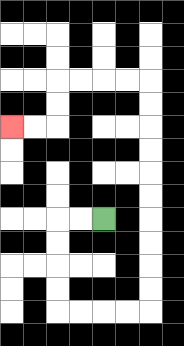{'start': '[4, 9]', 'end': '[0, 5]', 'path_directions': 'L,L,D,D,D,D,R,R,R,R,U,U,U,U,U,U,U,U,U,U,L,L,L,L,D,D,L,L', 'path_coordinates': '[[4, 9], [3, 9], [2, 9], [2, 10], [2, 11], [2, 12], [2, 13], [3, 13], [4, 13], [5, 13], [6, 13], [6, 12], [6, 11], [6, 10], [6, 9], [6, 8], [6, 7], [6, 6], [6, 5], [6, 4], [6, 3], [5, 3], [4, 3], [3, 3], [2, 3], [2, 4], [2, 5], [1, 5], [0, 5]]'}